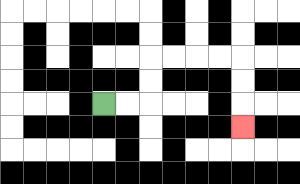{'start': '[4, 4]', 'end': '[10, 5]', 'path_directions': 'R,R,U,U,R,R,R,R,D,D,D', 'path_coordinates': '[[4, 4], [5, 4], [6, 4], [6, 3], [6, 2], [7, 2], [8, 2], [9, 2], [10, 2], [10, 3], [10, 4], [10, 5]]'}